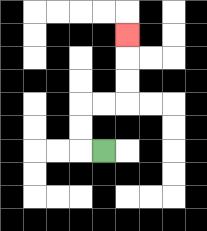{'start': '[4, 6]', 'end': '[5, 1]', 'path_directions': 'L,U,U,R,R,U,U,U', 'path_coordinates': '[[4, 6], [3, 6], [3, 5], [3, 4], [4, 4], [5, 4], [5, 3], [5, 2], [5, 1]]'}